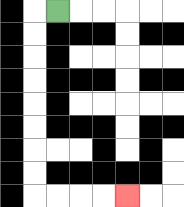{'start': '[2, 0]', 'end': '[5, 8]', 'path_directions': 'L,D,D,D,D,D,D,D,D,R,R,R,R', 'path_coordinates': '[[2, 0], [1, 0], [1, 1], [1, 2], [1, 3], [1, 4], [1, 5], [1, 6], [1, 7], [1, 8], [2, 8], [3, 8], [4, 8], [5, 8]]'}